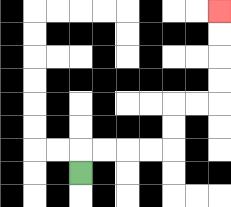{'start': '[3, 7]', 'end': '[9, 0]', 'path_directions': 'U,R,R,R,R,U,U,R,R,U,U,U,U', 'path_coordinates': '[[3, 7], [3, 6], [4, 6], [5, 6], [6, 6], [7, 6], [7, 5], [7, 4], [8, 4], [9, 4], [9, 3], [9, 2], [9, 1], [9, 0]]'}